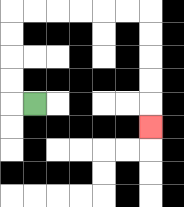{'start': '[1, 4]', 'end': '[6, 5]', 'path_directions': 'L,U,U,U,U,R,R,R,R,R,R,D,D,D,D,D', 'path_coordinates': '[[1, 4], [0, 4], [0, 3], [0, 2], [0, 1], [0, 0], [1, 0], [2, 0], [3, 0], [4, 0], [5, 0], [6, 0], [6, 1], [6, 2], [6, 3], [6, 4], [6, 5]]'}